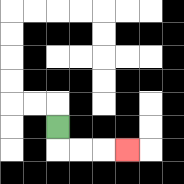{'start': '[2, 5]', 'end': '[5, 6]', 'path_directions': 'D,R,R,R', 'path_coordinates': '[[2, 5], [2, 6], [3, 6], [4, 6], [5, 6]]'}